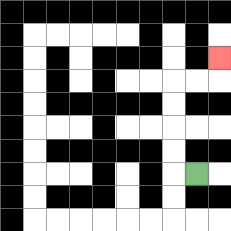{'start': '[8, 7]', 'end': '[9, 2]', 'path_directions': 'L,U,U,U,U,R,R,U', 'path_coordinates': '[[8, 7], [7, 7], [7, 6], [7, 5], [7, 4], [7, 3], [8, 3], [9, 3], [9, 2]]'}